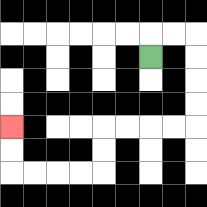{'start': '[6, 2]', 'end': '[0, 5]', 'path_directions': 'U,R,R,D,D,D,D,L,L,L,L,D,D,L,L,L,L,U,U', 'path_coordinates': '[[6, 2], [6, 1], [7, 1], [8, 1], [8, 2], [8, 3], [8, 4], [8, 5], [7, 5], [6, 5], [5, 5], [4, 5], [4, 6], [4, 7], [3, 7], [2, 7], [1, 7], [0, 7], [0, 6], [0, 5]]'}